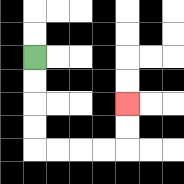{'start': '[1, 2]', 'end': '[5, 4]', 'path_directions': 'D,D,D,D,R,R,R,R,U,U', 'path_coordinates': '[[1, 2], [1, 3], [1, 4], [1, 5], [1, 6], [2, 6], [3, 6], [4, 6], [5, 6], [5, 5], [5, 4]]'}